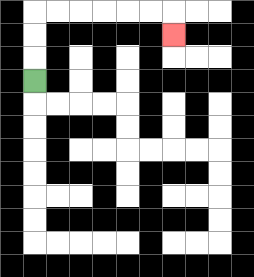{'start': '[1, 3]', 'end': '[7, 1]', 'path_directions': 'U,U,U,R,R,R,R,R,R,D', 'path_coordinates': '[[1, 3], [1, 2], [1, 1], [1, 0], [2, 0], [3, 0], [4, 0], [5, 0], [6, 0], [7, 0], [7, 1]]'}